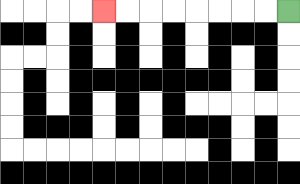{'start': '[12, 0]', 'end': '[4, 0]', 'path_directions': 'L,L,L,L,L,L,L,L', 'path_coordinates': '[[12, 0], [11, 0], [10, 0], [9, 0], [8, 0], [7, 0], [6, 0], [5, 0], [4, 0]]'}